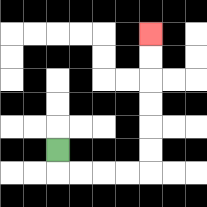{'start': '[2, 6]', 'end': '[6, 1]', 'path_directions': 'D,R,R,R,R,U,U,U,U,U,U', 'path_coordinates': '[[2, 6], [2, 7], [3, 7], [4, 7], [5, 7], [6, 7], [6, 6], [6, 5], [6, 4], [6, 3], [6, 2], [6, 1]]'}